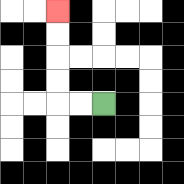{'start': '[4, 4]', 'end': '[2, 0]', 'path_directions': 'L,L,U,U,U,U', 'path_coordinates': '[[4, 4], [3, 4], [2, 4], [2, 3], [2, 2], [2, 1], [2, 0]]'}